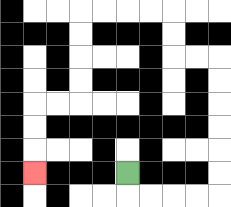{'start': '[5, 7]', 'end': '[1, 7]', 'path_directions': 'D,R,R,R,R,U,U,U,U,U,U,L,L,U,U,L,L,L,L,D,D,D,D,L,L,D,D,D', 'path_coordinates': '[[5, 7], [5, 8], [6, 8], [7, 8], [8, 8], [9, 8], [9, 7], [9, 6], [9, 5], [9, 4], [9, 3], [9, 2], [8, 2], [7, 2], [7, 1], [7, 0], [6, 0], [5, 0], [4, 0], [3, 0], [3, 1], [3, 2], [3, 3], [3, 4], [2, 4], [1, 4], [1, 5], [1, 6], [1, 7]]'}